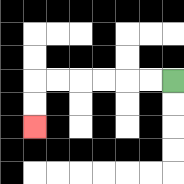{'start': '[7, 3]', 'end': '[1, 5]', 'path_directions': 'L,L,L,L,L,L,D,D', 'path_coordinates': '[[7, 3], [6, 3], [5, 3], [4, 3], [3, 3], [2, 3], [1, 3], [1, 4], [1, 5]]'}